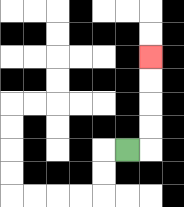{'start': '[5, 6]', 'end': '[6, 2]', 'path_directions': 'R,U,U,U,U', 'path_coordinates': '[[5, 6], [6, 6], [6, 5], [6, 4], [6, 3], [6, 2]]'}